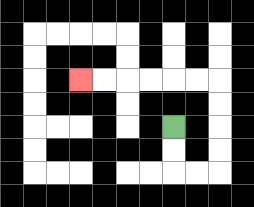{'start': '[7, 5]', 'end': '[3, 3]', 'path_directions': 'D,D,R,R,U,U,U,U,L,L,L,L,L,L', 'path_coordinates': '[[7, 5], [7, 6], [7, 7], [8, 7], [9, 7], [9, 6], [9, 5], [9, 4], [9, 3], [8, 3], [7, 3], [6, 3], [5, 3], [4, 3], [3, 3]]'}